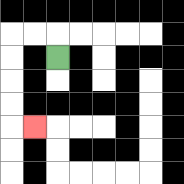{'start': '[2, 2]', 'end': '[1, 5]', 'path_directions': 'U,L,L,D,D,D,D,R', 'path_coordinates': '[[2, 2], [2, 1], [1, 1], [0, 1], [0, 2], [0, 3], [0, 4], [0, 5], [1, 5]]'}